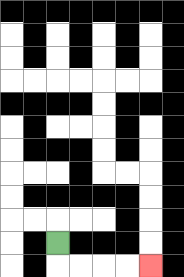{'start': '[2, 10]', 'end': '[6, 11]', 'path_directions': 'D,R,R,R,R', 'path_coordinates': '[[2, 10], [2, 11], [3, 11], [4, 11], [5, 11], [6, 11]]'}